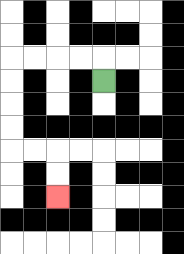{'start': '[4, 3]', 'end': '[2, 8]', 'path_directions': 'U,L,L,L,L,D,D,D,D,R,R,D,D', 'path_coordinates': '[[4, 3], [4, 2], [3, 2], [2, 2], [1, 2], [0, 2], [0, 3], [0, 4], [0, 5], [0, 6], [1, 6], [2, 6], [2, 7], [2, 8]]'}